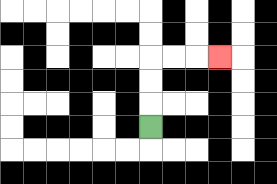{'start': '[6, 5]', 'end': '[9, 2]', 'path_directions': 'U,U,U,R,R,R', 'path_coordinates': '[[6, 5], [6, 4], [6, 3], [6, 2], [7, 2], [8, 2], [9, 2]]'}